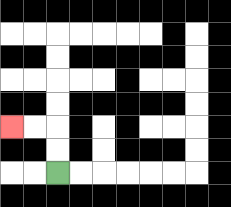{'start': '[2, 7]', 'end': '[0, 5]', 'path_directions': 'U,U,L,L', 'path_coordinates': '[[2, 7], [2, 6], [2, 5], [1, 5], [0, 5]]'}